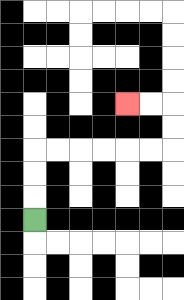{'start': '[1, 9]', 'end': '[5, 4]', 'path_directions': 'U,U,U,R,R,R,R,R,R,U,U,L,L', 'path_coordinates': '[[1, 9], [1, 8], [1, 7], [1, 6], [2, 6], [3, 6], [4, 6], [5, 6], [6, 6], [7, 6], [7, 5], [7, 4], [6, 4], [5, 4]]'}